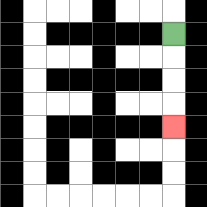{'start': '[7, 1]', 'end': '[7, 5]', 'path_directions': 'D,D,D,D', 'path_coordinates': '[[7, 1], [7, 2], [7, 3], [7, 4], [7, 5]]'}